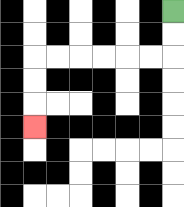{'start': '[7, 0]', 'end': '[1, 5]', 'path_directions': 'D,D,L,L,L,L,L,L,D,D,D', 'path_coordinates': '[[7, 0], [7, 1], [7, 2], [6, 2], [5, 2], [4, 2], [3, 2], [2, 2], [1, 2], [1, 3], [1, 4], [1, 5]]'}